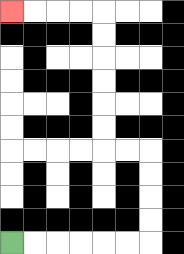{'start': '[0, 10]', 'end': '[0, 0]', 'path_directions': 'R,R,R,R,R,R,U,U,U,U,L,L,U,U,U,U,U,U,L,L,L,L', 'path_coordinates': '[[0, 10], [1, 10], [2, 10], [3, 10], [4, 10], [5, 10], [6, 10], [6, 9], [6, 8], [6, 7], [6, 6], [5, 6], [4, 6], [4, 5], [4, 4], [4, 3], [4, 2], [4, 1], [4, 0], [3, 0], [2, 0], [1, 0], [0, 0]]'}